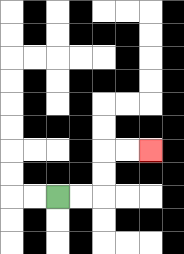{'start': '[2, 8]', 'end': '[6, 6]', 'path_directions': 'R,R,U,U,R,R', 'path_coordinates': '[[2, 8], [3, 8], [4, 8], [4, 7], [4, 6], [5, 6], [6, 6]]'}